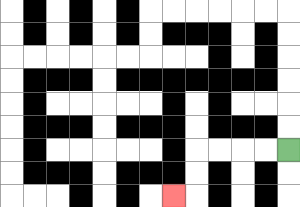{'start': '[12, 6]', 'end': '[7, 8]', 'path_directions': 'L,L,L,L,D,D,L', 'path_coordinates': '[[12, 6], [11, 6], [10, 6], [9, 6], [8, 6], [8, 7], [8, 8], [7, 8]]'}